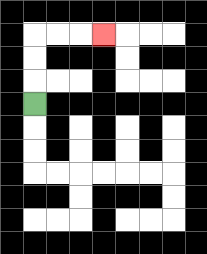{'start': '[1, 4]', 'end': '[4, 1]', 'path_directions': 'U,U,U,R,R,R', 'path_coordinates': '[[1, 4], [1, 3], [1, 2], [1, 1], [2, 1], [3, 1], [4, 1]]'}